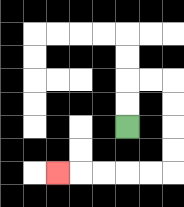{'start': '[5, 5]', 'end': '[2, 7]', 'path_directions': 'U,U,R,R,D,D,D,D,L,L,L,L,L', 'path_coordinates': '[[5, 5], [5, 4], [5, 3], [6, 3], [7, 3], [7, 4], [7, 5], [7, 6], [7, 7], [6, 7], [5, 7], [4, 7], [3, 7], [2, 7]]'}